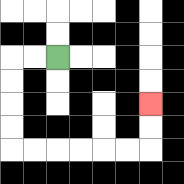{'start': '[2, 2]', 'end': '[6, 4]', 'path_directions': 'L,L,D,D,D,D,R,R,R,R,R,R,U,U', 'path_coordinates': '[[2, 2], [1, 2], [0, 2], [0, 3], [0, 4], [0, 5], [0, 6], [1, 6], [2, 6], [3, 6], [4, 6], [5, 6], [6, 6], [6, 5], [6, 4]]'}